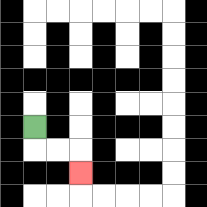{'start': '[1, 5]', 'end': '[3, 7]', 'path_directions': 'D,R,R,D', 'path_coordinates': '[[1, 5], [1, 6], [2, 6], [3, 6], [3, 7]]'}